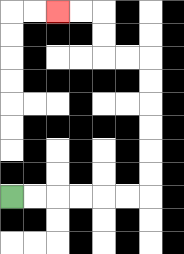{'start': '[0, 8]', 'end': '[2, 0]', 'path_directions': 'R,R,R,R,R,R,U,U,U,U,U,U,L,L,U,U,L,L', 'path_coordinates': '[[0, 8], [1, 8], [2, 8], [3, 8], [4, 8], [5, 8], [6, 8], [6, 7], [6, 6], [6, 5], [6, 4], [6, 3], [6, 2], [5, 2], [4, 2], [4, 1], [4, 0], [3, 0], [2, 0]]'}